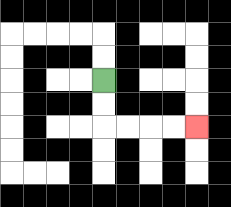{'start': '[4, 3]', 'end': '[8, 5]', 'path_directions': 'D,D,R,R,R,R', 'path_coordinates': '[[4, 3], [4, 4], [4, 5], [5, 5], [6, 5], [7, 5], [8, 5]]'}